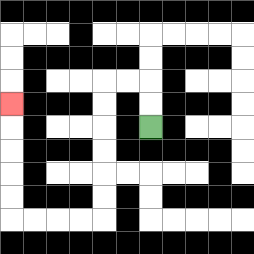{'start': '[6, 5]', 'end': '[0, 4]', 'path_directions': 'U,U,L,L,D,D,D,D,D,D,L,L,L,L,U,U,U,U,U', 'path_coordinates': '[[6, 5], [6, 4], [6, 3], [5, 3], [4, 3], [4, 4], [4, 5], [4, 6], [4, 7], [4, 8], [4, 9], [3, 9], [2, 9], [1, 9], [0, 9], [0, 8], [0, 7], [0, 6], [0, 5], [0, 4]]'}